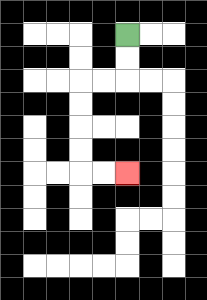{'start': '[5, 1]', 'end': '[5, 7]', 'path_directions': 'D,D,L,L,D,D,D,D,R,R', 'path_coordinates': '[[5, 1], [5, 2], [5, 3], [4, 3], [3, 3], [3, 4], [3, 5], [3, 6], [3, 7], [4, 7], [5, 7]]'}